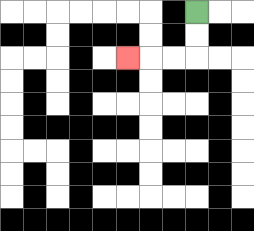{'start': '[8, 0]', 'end': '[5, 2]', 'path_directions': 'D,D,L,L,L', 'path_coordinates': '[[8, 0], [8, 1], [8, 2], [7, 2], [6, 2], [5, 2]]'}